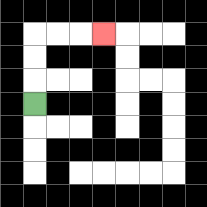{'start': '[1, 4]', 'end': '[4, 1]', 'path_directions': 'U,U,U,R,R,R', 'path_coordinates': '[[1, 4], [1, 3], [1, 2], [1, 1], [2, 1], [3, 1], [4, 1]]'}